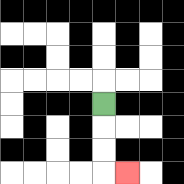{'start': '[4, 4]', 'end': '[5, 7]', 'path_directions': 'D,D,D,R', 'path_coordinates': '[[4, 4], [4, 5], [4, 6], [4, 7], [5, 7]]'}